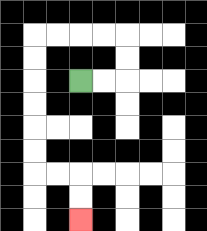{'start': '[3, 3]', 'end': '[3, 9]', 'path_directions': 'R,R,U,U,L,L,L,L,D,D,D,D,D,D,R,R,D,D', 'path_coordinates': '[[3, 3], [4, 3], [5, 3], [5, 2], [5, 1], [4, 1], [3, 1], [2, 1], [1, 1], [1, 2], [1, 3], [1, 4], [1, 5], [1, 6], [1, 7], [2, 7], [3, 7], [3, 8], [3, 9]]'}